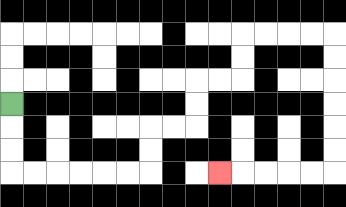{'start': '[0, 4]', 'end': '[9, 7]', 'path_directions': 'D,D,D,R,R,R,R,R,R,U,U,R,R,U,U,R,R,U,U,R,R,R,R,D,D,D,D,D,D,L,L,L,L,L', 'path_coordinates': '[[0, 4], [0, 5], [0, 6], [0, 7], [1, 7], [2, 7], [3, 7], [4, 7], [5, 7], [6, 7], [6, 6], [6, 5], [7, 5], [8, 5], [8, 4], [8, 3], [9, 3], [10, 3], [10, 2], [10, 1], [11, 1], [12, 1], [13, 1], [14, 1], [14, 2], [14, 3], [14, 4], [14, 5], [14, 6], [14, 7], [13, 7], [12, 7], [11, 7], [10, 7], [9, 7]]'}